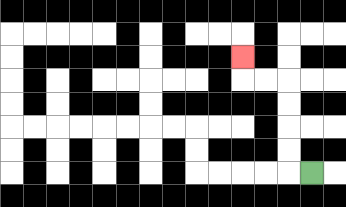{'start': '[13, 7]', 'end': '[10, 2]', 'path_directions': 'L,U,U,U,U,L,L,U', 'path_coordinates': '[[13, 7], [12, 7], [12, 6], [12, 5], [12, 4], [12, 3], [11, 3], [10, 3], [10, 2]]'}